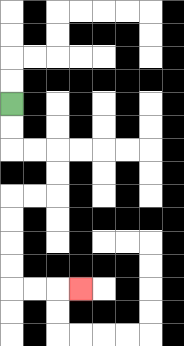{'start': '[0, 4]', 'end': '[3, 12]', 'path_directions': 'D,D,R,R,D,D,L,L,D,D,D,D,R,R,R', 'path_coordinates': '[[0, 4], [0, 5], [0, 6], [1, 6], [2, 6], [2, 7], [2, 8], [1, 8], [0, 8], [0, 9], [0, 10], [0, 11], [0, 12], [1, 12], [2, 12], [3, 12]]'}